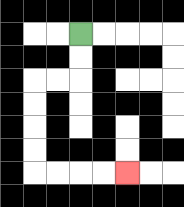{'start': '[3, 1]', 'end': '[5, 7]', 'path_directions': 'D,D,L,L,D,D,D,D,R,R,R,R', 'path_coordinates': '[[3, 1], [3, 2], [3, 3], [2, 3], [1, 3], [1, 4], [1, 5], [1, 6], [1, 7], [2, 7], [3, 7], [4, 7], [5, 7]]'}